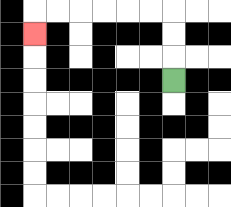{'start': '[7, 3]', 'end': '[1, 1]', 'path_directions': 'U,U,U,L,L,L,L,L,L,D', 'path_coordinates': '[[7, 3], [7, 2], [7, 1], [7, 0], [6, 0], [5, 0], [4, 0], [3, 0], [2, 0], [1, 0], [1, 1]]'}